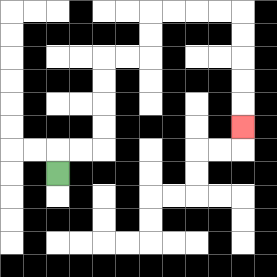{'start': '[2, 7]', 'end': '[10, 5]', 'path_directions': 'U,R,R,U,U,U,U,R,R,U,U,R,R,R,R,D,D,D,D,D', 'path_coordinates': '[[2, 7], [2, 6], [3, 6], [4, 6], [4, 5], [4, 4], [4, 3], [4, 2], [5, 2], [6, 2], [6, 1], [6, 0], [7, 0], [8, 0], [9, 0], [10, 0], [10, 1], [10, 2], [10, 3], [10, 4], [10, 5]]'}